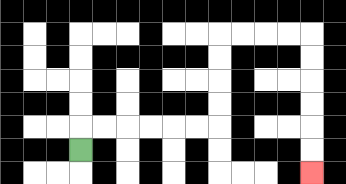{'start': '[3, 6]', 'end': '[13, 7]', 'path_directions': 'U,R,R,R,R,R,R,U,U,U,U,R,R,R,R,D,D,D,D,D,D', 'path_coordinates': '[[3, 6], [3, 5], [4, 5], [5, 5], [6, 5], [7, 5], [8, 5], [9, 5], [9, 4], [9, 3], [9, 2], [9, 1], [10, 1], [11, 1], [12, 1], [13, 1], [13, 2], [13, 3], [13, 4], [13, 5], [13, 6], [13, 7]]'}